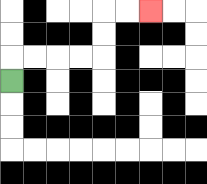{'start': '[0, 3]', 'end': '[6, 0]', 'path_directions': 'U,R,R,R,R,U,U,R,R', 'path_coordinates': '[[0, 3], [0, 2], [1, 2], [2, 2], [3, 2], [4, 2], [4, 1], [4, 0], [5, 0], [6, 0]]'}